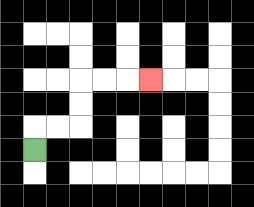{'start': '[1, 6]', 'end': '[6, 3]', 'path_directions': 'U,R,R,U,U,R,R,R', 'path_coordinates': '[[1, 6], [1, 5], [2, 5], [3, 5], [3, 4], [3, 3], [4, 3], [5, 3], [6, 3]]'}